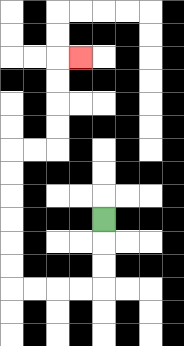{'start': '[4, 9]', 'end': '[3, 2]', 'path_directions': 'D,D,D,L,L,L,L,U,U,U,U,U,U,R,R,U,U,U,U,R', 'path_coordinates': '[[4, 9], [4, 10], [4, 11], [4, 12], [3, 12], [2, 12], [1, 12], [0, 12], [0, 11], [0, 10], [0, 9], [0, 8], [0, 7], [0, 6], [1, 6], [2, 6], [2, 5], [2, 4], [2, 3], [2, 2], [3, 2]]'}